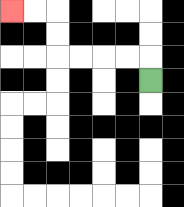{'start': '[6, 3]', 'end': '[0, 0]', 'path_directions': 'U,L,L,L,L,U,U,L,L', 'path_coordinates': '[[6, 3], [6, 2], [5, 2], [4, 2], [3, 2], [2, 2], [2, 1], [2, 0], [1, 0], [0, 0]]'}